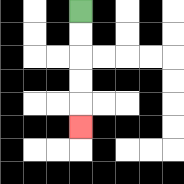{'start': '[3, 0]', 'end': '[3, 5]', 'path_directions': 'D,D,D,D,D', 'path_coordinates': '[[3, 0], [3, 1], [3, 2], [3, 3], [3, 4], [3, 5]]'}